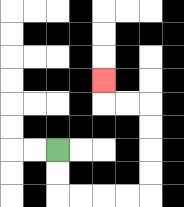{'start': '[2, 6]', 'end': '[4, 3]', 'path_directions': 'D,D,R,R,R,R,U,U,U,U,L,L,U', 'path_coordinates': '[[2, 6], [2, 7], [2, 8], [3, 8], [4, 8], [5, 8], [6, 8], [6, 7], [6, 6], [6, 5], [6, 4], [5, 4], [4, 4], [4, 3]]'}